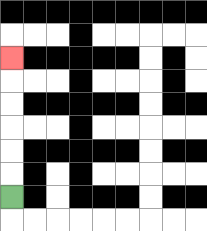{'start': '[0, 8]', 'end': '[0, 2]', 'path_directions': 'U,U,U,U,U,U', 'path_coordinates': '[[0, 8], [0, 7], [0, 6], [0, 5], [0, 4], [0, 3], [0, 2]]'}